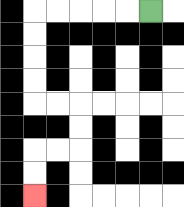{'start': '[6, 0]', 'end': '[1, 8]', 'path_directions': 'L,L,L,L,L,D,D,D,D,R,R,D,D,L,L,D,D', 'path_coordinates': '[[6, 0], [5, 0], [4, 0], [3, 0], [2, 0], [1, 0], [1, 1], [1, 2], [1, 3], [1, 4], [2, 4], [3, 4], [3, 5], [3, 6], [2, 6], [1, 6], [1, 7], [1, 8]]'}